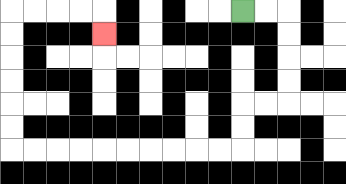{'start': '[10, 0]', 'end': '[4, 1]', 'path_directions': 'R,R,D,D,D,D,L,L,D,D,L,L,L,L,L,L,L,L,L,L,U,U,U,U,U,U,R,R,R,R,D', 'path_coordinates': '[[10, 0], [11, 0], [12, 0], [12, 1], [12, 2], [12, 3], [12, 4], [11, 4], [10, 4], [10, 5], [10, 6], [9, 6], [8, 6], [7, 6], [6, 6], [5, 6], [4, 6], [3, 6], [2, 6], [1, 6], [0, 6], [0, 5], [0, 4], [0, 3], [0, 2], [0, 1], [0, 0], [1, 0], [2, 0], [3, 0], [4, 0], [4, 1]]'}